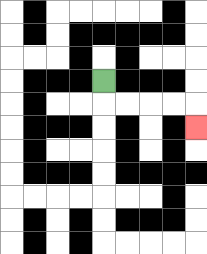{'start': '[4, 3]', 'end': '[8, 5]', 'path_directions': 'D,R,R,R,R,D', 'path_coordinates': '[[4, 3], [4, 4], [5, 4], [6, 4], [7, 4], [8, 4], [8, 5]]'}